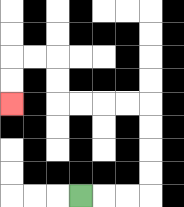{'start': '[3, 8]', 'end': '[0, 4]', 'path_directions': 'R,R,R,U,U,U,U,L,L,L,L,U,U,L,L,D,D', 'path_coordinates': '[[3, 8], [4, 8], [5, 8], [6, 8], [6, 7], [6, 6], [6, 5], [6, 4], [5, 4], [4, 4], [3, 4], [2, 4], [2, 3], [2, 2], [1, 2], [0, 2], [0, 3], [0, 4]]'}